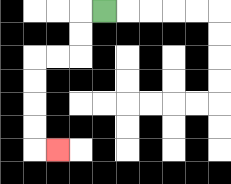{'start': '[4, 0]', 'end': '[2, 6]', 'path_directions': 'L,D,D,L,L,D,D,D,D,R', 'path_coordinates': '[[4, 0], [3, 0], [3, 1], [3, 2], [2, 2], [1, 2], [1, 3], [1, 4], [1, 5], [1, 6], [2, 6]]'}